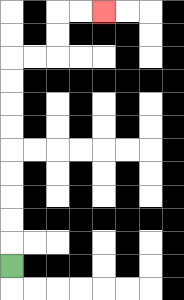{'start': '[0, 11]', 'end': '[4, 0]', 'path_directions': 'U,U,U,U,U,U,U,U,U,R,R,U,U,R,R', 'path_coordinates': '[[0, 11], [0, 10], [0, 9], [0, 8], [0, 7], [0, 6], [0, 5], [0, 4], [0, 3], [0, 2], [1, 2], [2, 2], [2, 1], [2, 0], [3, 0], [4, 0]]'}